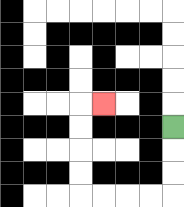{'start': '[7, 5]', 'end': '[4, 4]', 'path_directions': 'D,D,D,L,L,L,L,U,U,U,U,R', 'path_coordinates': '[[7, 5], [7, 6], [7, 7], [7, 8], [6, 8], [5, 8], [4, 8], [3, 8], [3, 7], [3, 6], [3, 5], [3, 4], [4, 4]]'}